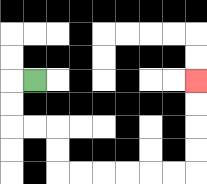{'start': '[1, 3]', 'end': '[8, 3]', 'path_directions': 'L,D,D,R,R,D,D,R,R,R,R,R,R,U,U,U,U', 'path_coordinates': '[[1, 3], [0, 3], [0, 4], [0, 5], [1, 5], [2, 5], [2, 6], [2, 7], [3, 7], [4, 7], [5, 7], [6, 7], [7, 7], [8, 7], [8, 6], [8, 5], [8, 4], [8, 3]]'}